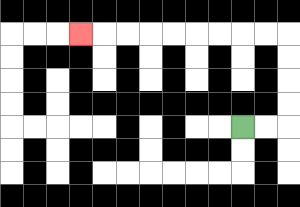{'start': '[10, 5]', 'end': '[3, 1]', 'path_directions': 'R,R,U,U,U,U,L,L,L,L,L,L,L,L,L', 'path_coordinates': '[[10, 5], [11, 5], [12, 5], [12, 4], [12, 3], [12, 2], [12, 1], [11, 1], [10, 1], [9, 1], [8, 1], [7, 1], [6, 1], [5, 1], [4, 1], [3, 1]]'}